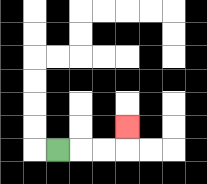{'start': '[2, 6]', 'end': '[5, 5]', 'path_directions': 'R,R,R,U', 'path_coordinates': '[[2, 6], [3, 6], [4, 6], [5, 6], [5, 5]]'}